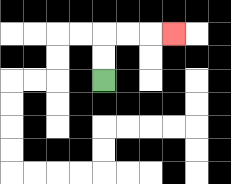{'start': '[4, 3]', 'end': '[7, 1]', 'path_directions': 'U,U,R,R,R', 'path_coordinates': '[[4, 3], [4, 2], [4, 1], [5, 1], [6, 1], [7, 1]]'}